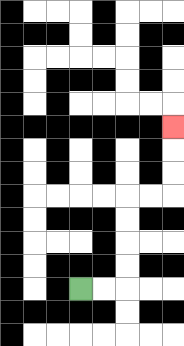{'start': '[3, 12]', 'end': '[7, 5]', 'path_directions': 'R,R,U,U,U,U,R,R,U,U,U', 'path_coordinates': '[[3, 12], [4, 12], [5, 12], [5, 11], [5, 10], [5, 9], [5, 8], [6, 8], [7, 8], [7, 7], [7, 6], [7, 5]]'}